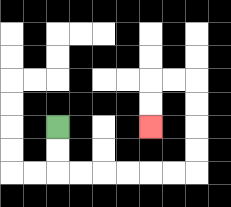{'start': '[2, 5]', 'end': '[6, 5]', 'path_directions': 'D,D,R,R,R,R,R,R,U,U,U,U,L,L,D,D', 'path_coordinates': '[[2, 5], [2, 6], [2, 7], [3, 7], [4, 7], [5, 7], [6, 7], [7, 7], [8, 7], [8, 6], [8, 5], [8, 4], [8, 3], [7, 3], [6, 3], [6, 4], [6, 5]]'}